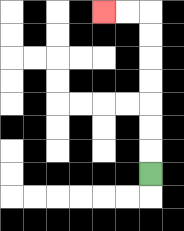{'start': '[6, 7]', 'end': '[4, 0]', 'path_directions': 'U,U,U,U,U,U,U,L,L', 'path_coordinates': '[[6, 7], [6, 6], [6, 5], [6, 4], [6, 3], [6, 2], [6, 1], [6, 0], [5, 0], [4, 0]]'}